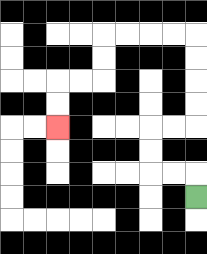{'start': '[8, 8]', 'end': '[2, 5]', 'path_directions': 'U,L,L,U,U,R,R,U,U,U,U,L,L,L,L,D,D,L,L,D,D', 'path_coordinates': '[[8, 8], [8, 7], [7, 7], [6, 7], [6, 6], [6, 5], [7, 5], [8, 5], [8, 4], [8, 3], [8, 2], [8, 1], [7, 1], [6, 1], [5, 1], [4, 1], [4, 2], [4, 3], [3, 3], [2, 3], [2, 4], [2, 5]]'}